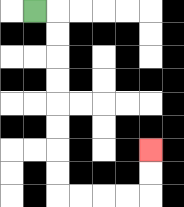{'start': '[1, 0]', 'end': '[6, 6]', 'path_directions': 'R,D,D,D,D,D,D,D,D,R,R,R,R,U,U', 'path_coordinates': '[[1, 0], [2, 0], [2, 1], [2, 2], [2, 3], [2, 4], [2, 5], [2, 6], [2, 7], [2, 8], [3, 8], [4, 8], [5, 8], [6, 8], [6, 7], [6, 6]]'}